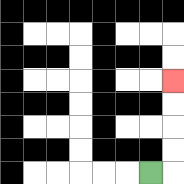{'start': '[6, 7]', 'end': '[7, 3]', 'path_directions': 'R,U,U,U,U', 'path_coordinates': '[[6, 7], [7, 7], [7, 6], [7, 5], [7, 4], [7, 3]]'}